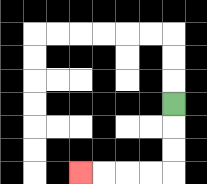{'start': '[7, 4]', 'end': '[3, 7]', 'path_directions': 'D,D,D,L,L,L,L', 'path_coordinates': '[[7, 4], [7, 5], [7, 6], [7, 7], [6, 7], [5, 7], [4, 7], [3, 7]]'}